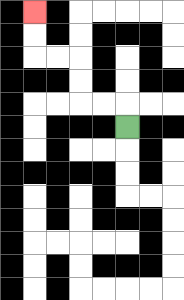{'start': '[5, 5]', 'end': '[1, 0]', 'path_directions': 'U,L,L,U,U,L,L,U,U', 'path_coordinates': '[[5, 5], [5, 4], [4, 4], [3, 4], [3, 3], [3, 2], [2, 2], [1, 2], [1, 1], [1, 0]]'}